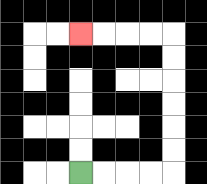{'start': '[3, 7]', 'end': '[3, 1]', 'path_directions': 'R,R,R,R,U,U,U,U,U,U,L,L,L,L', 'path_coordinates': '[[3, 7], [4, 7], [5, 7], [6, 7], [7, 7], [7, 6], [7, 5], [7, 4], [7, 3], [7, 2], [7, 1], [6, 1], [5, 1], [4, 1], [3, 1]]'}